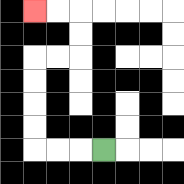{'start': '[4, 6]', 'end': '[1, 0]', 'path_directions': 'L,L,L,U,U,U,U,R,R,U,U,L,L', 'path_coordinates': '[[4, 6], [3, 6], [2, 6], [1, 6], [1, 5], [1, 4], [1, 3], [1, 2], [2, 2], [3, 2], [3, 1], [3, 0], [2, 0], [1, 0]]'}